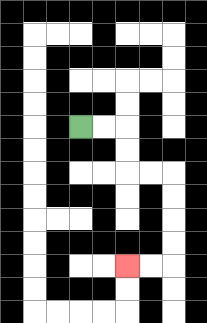{'start': '[3, 5]', 'end': '[5, 11]', 'path_directions': 'R,R,D,D,R,R,D,D,D,D,L,L', 'path_coordinates': '[[3, 5], [4, 5], [5, 5], [5, 6], [5, 7], [6, 7], [7, 7], [7, 8], [7, 9], [7, 10], [7, 11], [6, 11], [5, 11]]'}